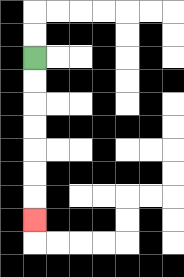{'start': '[1, 2]', 'end': '[1, 9]', 'path_directions': 'D,D,D,D,D,D,D', 'path_coordinates': '[[1, 2], [1, 3], [1, 4], [1, 5], [1, 6], [1, 7], [1, 8], [1, 9]]'}